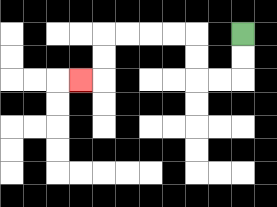{'start': '[10, 1]', 'end': '[3, 3]', 'path_directions': 'D,D,L,L,U,U,L,L,L,L,D,D,L', 'path_coordinates': '[[10, 1], [10, 2], [10, 3], [9, 3], [8, 3], [8, 2], [8, 1], [7, 1], [6, 1], [5, 1], [4, 1], [4, 2], [4, 3], [3, 3]]'}